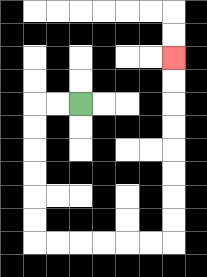{'start': '[3, 4]', 'end': '[7, 2]', 'path_directions': 'L,L,D,D,D,D,D,D,R,R,R,R,R,R,U,U,U,U,U,U,U,U', 'path_coordinates': '[[3, 4], [2, 4], [1, 4], [1, 5], [1, 6], [1, 7], [1, 8], [1, 9], [1, 10], [2, 10], [3, 10], [4, 10], [5, 10], [6, 10], [7, 10], [7, 9], [7, 8], [7, 7], [7, 6], [7, 5], [7, 4], [7, 3], [7, 2]]'}